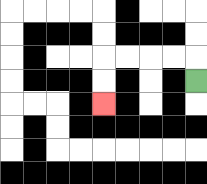{'start': '[8, 3]', 'end': '[4, 4]', 'path_directions': 'U,L,L,L,L,D,D', 'path_coordinates': '[[8, 3], [8, 2], [7, 2], [6, 2], [5, 2], [4, 2], [4, 3], [4, 4]]'}